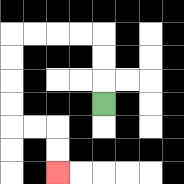{'start': '[4, 4]', 'end': '[2, 7]', 'path_directions': 'U,U,U,L,L,L,L,D,D,D,D,R,R,D,D', 'path_coordinates': '[[4, 4], [4, 3], [4, 2], [4, 1], [3, 1], [2, 1], [1, 1], [0, 1], [0, 2], [0, 3], [0, 4], [0, 5], [1, 5], [2, 5], [2, 6], [2, 7]]'}